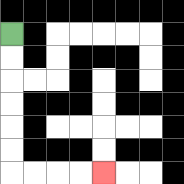{'start': '[0, 1]', 'end': '[4, 7]', 'path_directions': 'D,D,D,D,D,D,R,R,R,R', 'path_coordinates': '[[0, 1], [0, 2], [0, 3], [0, 4], [0, 5], [0, 6], [0, 7], [1, 7], [2, 7], [3, 7], [4, 7]]'}